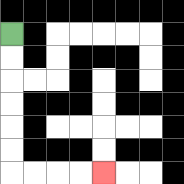{'start': '[0, 1]', 'end': '[4, 7]', 'path_directions': 'D,D,D,D,D,D,R,R,R,R', 'path_coordinates': '[[0, 1], [0, 2], [0, 3], [0, 4], [0, 5], [0, 6], [0, 7], [1, 7], [2, 7], [3, 7], [4, 7]]'}